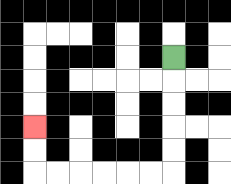{'start': '[7, 2]', 'end': '[1, 5]', 'path_directions': 'D,D,D,D,D,L,L,L,L,L,L,U,U', 'path_coordinates': '[[7, 2], [7, 3], [7, 4], [7, 5], [7, 6], [7, 7], [6, 7], [5, 7], [4, 7], [3, 7], [2, 7], [1, 7], [1, 6], [1, 5]]'}